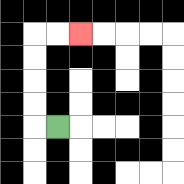{'start': '[2, 5]', 'end': '[3, 1]', 'path_directions': 'L,U,U,U,U,R,R', 'path_coordinates': '[[2, 5], [1, 5], [1, 4], [1, 3], [1, 2], [1, 1], [2, 1], [3, 1]]'}